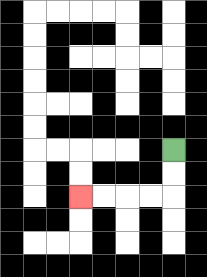{'start': '[7, 6]', 'end': '[3, 8]', 'path_directions': 'D,D,L,L,L,L', 'path_coordinates': '[[7, 6], [7, 7], [7, 8], [6, 8], [5, 8], [4, 8], [3, 8]]'}